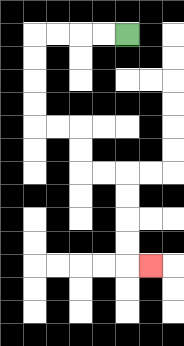{'start': '[5, 1]', 'end': '[6, 11]', 'path_directions': 'L,L,L,L,D,D,D,D,R,R,D,D,R,R,D,D,D,D,R', 'path_coordinates': '[[5, 1], [4, 1], [3, 1], [2, 1], [1, 1], [1, 2], [1, 3], [1, 4], [1, 5], [2, 5], [3, 5], [3, 6], [3, 7], [4, 7], [5, 7], [5, 8], [5, 9], [5, 10], [5, 11], [6, 11]]'}